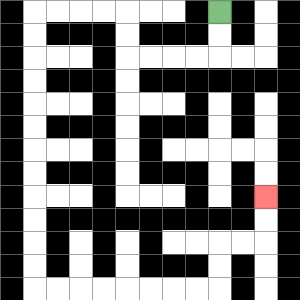{'start': '[9, 0]', 'end': '[11, 8]', 'path_directions': 'D,D,L,L,L,L,U,U,L,L,L,L,D,D,D,D,D,D,D,D,D,D,D,D,R,R,R,R,R,R,R,R,U,U,R,R,U,U', 'path_coordinates': '[[9, 0], [9, 1], [9, 2], [8, 2], [7, 2], [6, 2], [5, 2], [5, 1], [5, 0], [4, 0], [3, 0], [2, 0], [1, 0], [1, 1], [1, 2], [1, 3], [1, 4], [1, 5], [1, 6], [1, 7], [1, 8], [1, 9], [1, 10], [1, 11], [1, 12], [2, 12], [3, 12], [4, 12], [5, 12], [6, 12], [7, 12], [8, 12], [9, 12], [9, 11], [9, 10], [10, 10], [11, 10], [11, 9], [11, 8]]'}